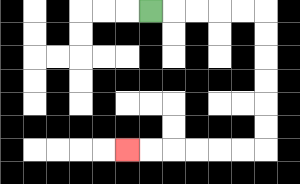{'start': '[6, 0]', 'end': '[5, 6]', 'path_directions': 'R,R,R,R,R,D,D,D,D,D,D,L,L,L,L,L,L', 'path_coordinates': '[[6, 0], [7, 0], [8, 0], [9, 0], [10, 0], [11, 0], [11, 1], [11, 2], [11, 3], [11, 4], [11, 5], [11, 6], [10, 6], [9, 6], [8, 6], [7, 6], [6, 6], [5, 6]]'}